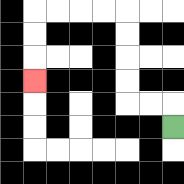{'start': '[7, 5]', 'end': '[1, 3]', 'path_directions': 'U,L,L,U,U,U,U,L,L,L,L,D,D,D', 'path_coordinates': '[[7, 5], [7, 4], [6, 4], [5, 4], [5, 3], [5, 2], [5, 1], [5, 0], [4, 0], [3, 0], [2, 0], [1, 0], [1, 1], [1, 2], [1, 3]]'}